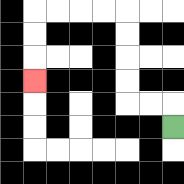{'start': '[7, 5]', 'end': '[1, 3]', 'path_directions': 'U,L,L,U,U,U,U,L,L,L,L,D,D,D', 'path_coordinates': '[[7, 5], [7, 4], [6, 4], [5, 4], [5, 3], [5, 2], [5, 1], [5, 0], [4, 0], [3, 0], [2, 0], [1, 0], [1, 1], [1, 2], [1, 3]]'}